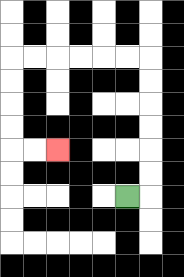{'start': '[5, 8]', 'end': '[2, 6]', 'path_directions': 'R,U,U,U,U,U,U,L,L,L,L,L,L,D,D,D,D,R,R', 'path_coordinates': '[[5, 8], [6, 8], [6, 7], [6, 6], [6, 5], [6, 4], [6, 3], [6, 2], [5, 2], [4, 2], [3, 2], [2, 2], [1, 2], [0, 2], [0, 3], [0, 4], [0, 5], [0, 6], [1, 6], [2, 6]]'}